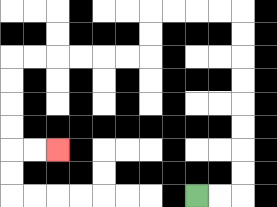{'start': '[8, 8]', 'end': '[2, 6]', 'path_directions': 'R,R,U,U,U,U,U,U,U,U,L,L,L,L,D,D,L,L,L,L,L,L,D,D,D,D,R,R', 'path_coordinates': '[[8, 8], [9, 8], [10, 8], [10, 7], [10, 6], [10, 5], [10, 4], [10, 3], [10, 2], [10, 1], [10, 0], [9, 0], [8, 0], [7, 0], [6, 0], [6, 1], [6, 2], [5, 2], [4, 2], [3, 2], [2, 2], [1, 2], [0, 2], [0, 3], [0, 4], [0, 5], [0, 6], [1, 6], [2, 6]]'}